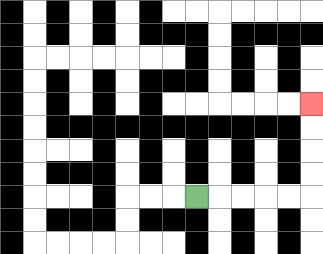{'start': '[8, 8]', 'end': '[13, 4]', 'path_directions': 'R,R,R,R,R,U,U,U,U', 'path_coordinates': '[[8, 8], [9, 8], [10, 8], [11, 8], [12, 8], [13, 8], [13, 7], [13, 6], [13, 5], [13, 4]]'}